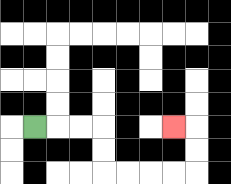{'start': '[1, 5]', 'end': '[7, 5]', 'path_directions': 'R,R,R,D,D,R,R,R,R,U,U,L', 'path_coordinates': '[[1, 5], [2, 5], [3, 5], [4, 5], [4, 6], [4, 7], [5, 7], [6, 7], [7, 7], [8, 7], [8, 6], [8, 5], [7, 5]]'}